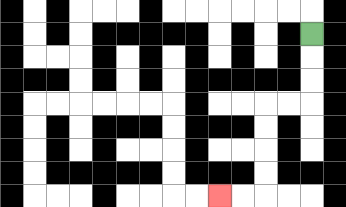{'start': '[13, 1]', 'end': '[9, 8]', 'path_directions': 'D,D,D,L,L,D,D,D,D,L,L', 'path_coordinates': '[[13, 1], [13, 2], [13, 3], [13, 4], [12, 4], [11, 4], [11, 5], [11, 6], [11, 7], [11, 8], [10, 8], [9, 8]]'}